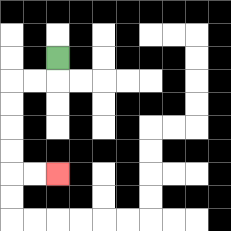{'start': '[2, 2]', 'end': '[2, 7]', 'path_directions': 'D,L,L,D,D,D,D,R,R', 'path_coordinates': '[[2, 2], [2, 3], [1, 3], [0, 3], [0, 4], [0, 5], [0, 6], [0, 7], [1, 7], [2, 7]]'}